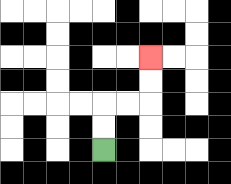{'start': '[4, 6]', 'end': '[6, 2]', 'path_directions': 'U,U,R,R,U,U', 'path_coordinates': '[[4, 6], [4, 5], [4, 4], [5, 4], [6, 4], [6, 3], [6, 2]]'}